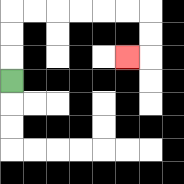{'start': '[0, 3]', 'end': '[5, 2]', 'path_directions': 'U,U,U,R,R,R,R,R,R,D,D,L', 'path_coordinates': '[[0, 3], [0, 2], [0, 1], [0, 0], [1, 0], [2, 0], [3, 0], [4, 0], [5, 0], [6, 0], [6, 1], [6, 2], [5, 2]]'}